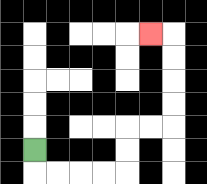{'start': '[1, 6]', 'end': '[6, 1]', 'path_directions': 'D,R,R,R,R,U,U,R,R,U,U,U,U,L', 'path_coordinates': '[[1, 6], [1, 7], [2, 7], [3, 7], [4, 7], [5, 7], [5, 6], [5, 5], [6, 5], [7, 5], [7, 4], [7, 3], [7, 2], [7, 1], [6, 1]]'}